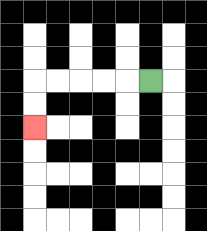{'start': '[6, 3]', 'end': '[1, 5]', 'path_directions': 'L,L,L,L,L,D,D', 'path_coordinates': '[[6, 3], [5, 3], [4, 3], [3, 3], [2, 3], [1, 3], [1, 4], [1, 5]]'}